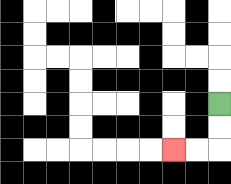{'start': '[9, 4]', 'end': '[7, 6]', 'path_directions': 'D,D,L,L', 'path_coordinates': '[[9, 4], [9, 5], [9, 6], [8, 6], [7, 6]]'}